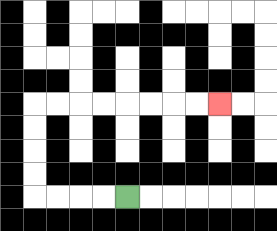{'start': '[5, 8]', 'end': '[9, 4]', 'path_directions': 'L,L,L,L,U,U,U,U,R,R,R,R,R,R,R,R', 'path_coordinates': '[[5, 8], [4, 8], [3, 8], [2, 8], [1, 8], [1, 7], [1, 6], [1, 5], [1, 4], [2, 4], [3, 4], [4, 4], [5, 4], [6, 4], [7, 4], [8, 4], [9, 4]]'}